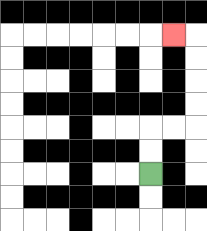{'start': '[6, 7]', 'end': '[7, 1]', 'path_directions': 'U,U,R,R,U,U,U,U,L', 'path_coordinates': '[[6, 7], [6, 6], [6, 5], [7, 5], [8, 5], [8, 4], [8, 3], [8, 2], [8, 1], [7, 1]]'}